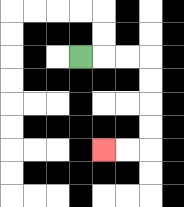{'start': '[3, 2]', 'end': '[4, 6]', 'path_directions': 'R,R,R,D,D,D,D,L,L', 'path_coordinates': '[[3, 2], [4, 2], [5, 2], [6, 2], [6, 3], [6, 4], [6, 5], [6, 6], [5, 6], [4, 6]]'}